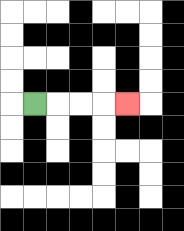{'start': '[1, 4]', 'end': '[5, 4]', 'path_directions': 'R,R,R,R', 'path_coordinates': '[[1, 4], [2, 4], [3, 4], [4, 4], [5, 4]]'}